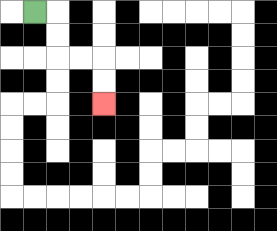{'start': '[1, 0]', 'end': '[4, 4]', 'path_directions': 'R,D,D,R,R,D,D', 'path_coordinates': '[[1, 0], [2, 0], [2, 1], [2, 2], [3, 2], [4, 2], [4, 3], [4, 4]]'}